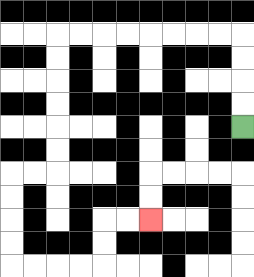{'start': '[10, 5]', 'end': '[6, 9]', 'path_directions': 'U,U,U,U,L,L,L,L,L,L,L,L,D,D,D,D,D,D,L,L,D,D,D,D,R,R,R,R,U,U,R,R', 'path_coordinates': '[[10, 5], [10, 4], [10, 3], [10, 2], [10, 1], [9, 1], [8, 1], [7, 1], [6, 1], [5, 1], [4, 1], [3, 1], [2, 1], [2, 2], [2, 3], [2, 4], [2, 5], [2, 6], [2, 7], [1, 7], [0, 7], [0, 8], [0, 9], [0, 10], [0, 11], [1, 11], [2, 11], [3, 11], [4, 11], [4, 10], [4, 9], [5, 9], [6, 9]]'}